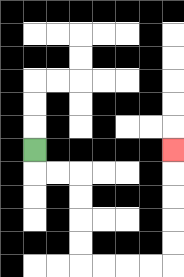{'start': '[1, 6]', 'end': '[7, 6]', 'path_directions': 'D,R,R,D,D,D,D,R,R,R,R,U,U,U,U,U', 'path_coordinates': '[[1, 6], [1, 7], [2, 7], [3, 7], [3, 8], [3, 9], [3, 10], [3, 11], [4, 11], [5, 11], [6, 11], [7, 11], [7, 10], [7, 9], [7, 8], [7, 7], [7, 6]]'}